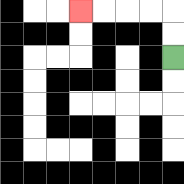{'start': '[7, 2]', 'end': '[3, 0]', 'path_directions': 'U,U,L,L,L,L', 'path_coordinates': '[[7, 2], [7, 1], [7, 0], [6, 0], [5, 0], [4, 0], [3, 0]]'}